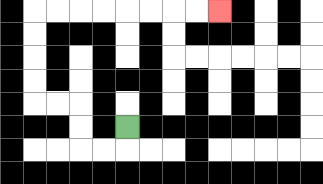{'start': '[5, 5]', 'end': '[9, 0]', 'path_directions': 'D,L,L,U,U,L,L,U,U,U,U,R,R,R,R,R,R,R,R', 'path_coordinates': '[[5, 5], [5, 6], [4, 6], [3, 6], [3, 5], [3, 4], [2, 4], [1, 4], [1, 3], [1, 2], [1, 1], [1, 0], [2, 0], [3, 0], [4, 0], [5, 0], [6, 0], [7, 0], [8, 0], [9, 0]]'}